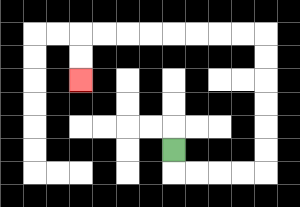{'start': '[7, 6]', 'end': '[3, 3]', 'path_directions': 'D,R,R,R,R,U,U,U,U,U,U,L,L,L,L,L,L,L,L,D,D', 'path_coordinates': '[[7, 6], [7, 7], [8, 7], [9, 7], [10, 7], [11, 7], [11, 6], [11, 5], [11, 4], [11, 3], [11, 2], [11, 1], [10, 1], [9, 1], [8, 1], [7, 1], [6, 1], [5, 1], [4, 1], [3, 1], [3, 2], [3, 3]]'}